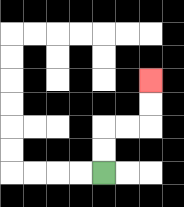{'start': '[4, 7]', 'end': '[6, 3]', 'path_directions': 'U,U,R,R,U,U', 'path_coordinates': '[[4, 7], [4, 6], [4, 5], [5, 5], [6, 5], [6, 4], [6, 3]]'}